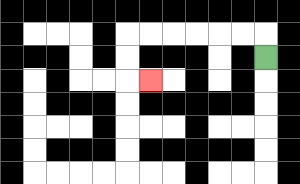{'start': '[11, 2]', 'end': '[6, 3]', 'path_directions': 'U,L,L,L,L,L,L,D,D,R', 'path_coordinates': '[[11, 2], [11, 1], [10, 1], [9, 1], [8, 1], [7, 1], [6, 1], [5, 1], [5, 2], [5, 3], [6, 3]]'}